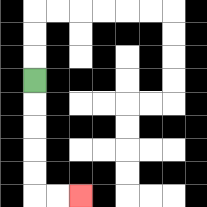{'start': '[1, 3]', 'end': '[3, 8]', 'path_directions': 'D,D,D,D,D,R,R', 'path_coordinates': '[[1, 3], [1, 4], [1, 5], [1, 6], [1, 7], [1, 8], [2, 8], [3, 8]]'}